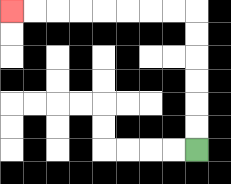{'start': '[8, 6]', 'end': '[0, 0]', 'path_directions': 'U,U,U,U,U,U,L,L,L,L,L,L,L,L', 'path_coordinates': '[[8, 6], [8, 5], [8, 4], [8, 3], [8, 2], [8, 1], [8, 0], [7, 0], [6, 0], [5, 0], [4, 0], [3, 0], [2, 0], [1, 0], [0, 0]]'}